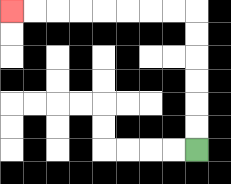{'start': '[8, 6]', 'end': '[0, 0]', 'path_directions': 'U,U,U,U,U,U,L,L,L,L,L,L,L,L', 'path_coordinates': '[[8, 6], [8, 5], [8, 4], [8, 3], [8, 2], [8, 1], [8, 0], [7, 0], [6, 0], [5, 0], [4, 0], [3, 0], [2, 0], [1, 0], [0, 0]]'}